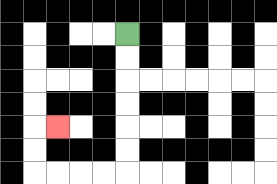{'start': '[5, 1]', 'end': '[2, 5]', 'path_directions': 'D,D,D,D,D,D,L,L,L,L,U,U,R', 'path_coordinates': '[[5, 1], [5, 2], [5, 3], [5, 4], [5, 5], [5, 6], [5, 7], [4, 7], [3, 7], [2, 7], [1, 7], [1, 6], [1, 5], [2, 5]]'}